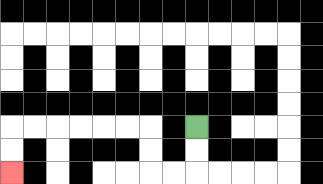{'start': '[8, 5]', 'end': '[0, 7]', 'path_directions': 'D,D,L,L,U,U,L,L,L,L,L,L,D,D', 'path_coordinates': '[[8, 5], [8, 6], [8, 7], [7, 7], [6, 7], [6, 6], [6, 5], [5, 5], [4, 5], [3, 5], [2, 5], [1, 5], [0, 5], [0, 6], [0, 7]]'}